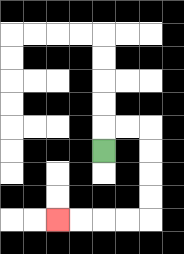{'start': '[4, 6]', 'end': '[2, 9]', 'path_directions': 'U,R,R,D,D,D,D,L,L,L,L', 'path_coordinates': '[[4, 6], [4, 5], [5, 5], [6, 5], [6, 6], [6, 7], [6, 8], [6, 9], [5, 9], [4, 9], [3, 9], [2, 9]]'}